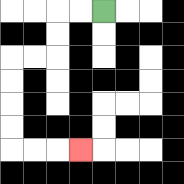{'start': '[4, 0]', 'end': '[3, 6]', 'path_directions': 'L,L,D,D,L,L,D,D,D,D,R,R,R', 'path_coordinates': '[[4, 0], [3, 0], [2, 0], [2, 1], [2, 2], [1, 2], [0, 2], [0, 3], [0, 4], [0, 5], [0, 6], [1, 6], [2, 6], [3, 6]]'}